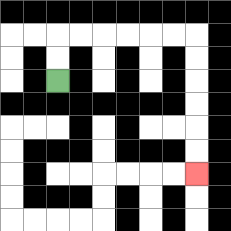{'start': '[2, 3]', 'end': '[8, 7]', 'path_directions': 'U,U,R,R,R,R,R,R,D,D,D,D,D,D', 'path_coordinates': '[[2, 3], [2, 2], [2, 1], [3, 1], [4, 1], [5, 1], [6, 1], [7, 1], [8, 1], [8, 2], [8, 3], [8, 4], [8, 5], [8, 6], [8, 7]]'}